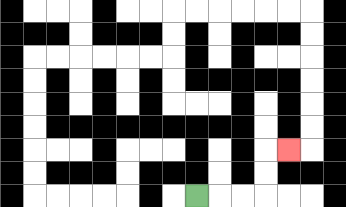{'start': '[8, 8]', 'end': '[12, 6]', 'path_directions': 'R,R,R,U,U,R', 'path_coordinates': '[[8, 8], [9, 8], [10, 8], [11, 8], [11, 7], [11, 6], [12, 6]]'}